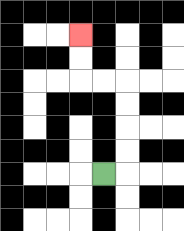{'start': '[4, 7]', 'end': '[3, 1]', 'path_directions': 'R,U,U,U,U,L,L,U,U', 'path_coordinates': '[[4, 7], [5, 7], [5, 6], [5, 5], [5, 4], [5, 3], [4, 3], [3, 3], [3, 2], [3, 1]]'}